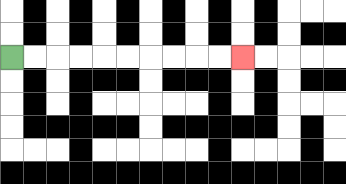{'start': '[0, 2]', 'end': '[10, 2]', 'path_directions': 'R,R,R,R,R,R,R,R,R,R', 'path_coordinates': '[[0, 2], [1, 2], [2, 2], [3, 2], [4, 2], [5, 2], [6, 2], [7, 2], [8, 2], [9, 2], [10, 2]]'}